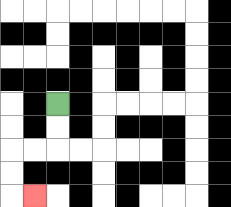{'start': '[2, 4]', 'end': '[1, 8]', 'path_directions': 'D,D,L,L,D,D,R', 'path_coordinates': '[[2, 4], [2, 5], [2, 6], [1, 6], [0, 6], [0, 7], [0, 8], [1, 8]]'}